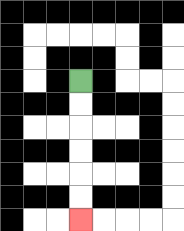{'start': '[3, 3]', 'end': '[3, 9]', 'path_directions': 'D,D,D,D,D,D', 'path_coordinates': '[[3, 3], [3, 4], [3, 5], [3, 6], [3, 7], [3, 8], [3, 9]]'}